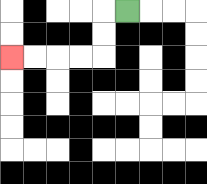{'start': '[5, 0]', 'end': '[0, 2]', 'path_directions': 'L,D,D,L,L,L,L', 'path_coordinates': '[[5, 0], [4, 0], [4, 1], [4, 2], [3, 2], [2, 2], [1, 2], [0, 2]]'}